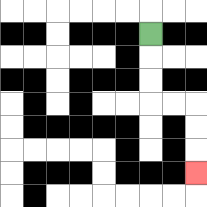{'start': '[6, 1]', 'end': '[8, 7]', 'path_directions': 'D,D,D,R,R,D,D,D', 'path_coordinates': '[[6, 1], [6, 2], [6, 3], [6, 4], [7, 4], [8, 4], [8, 5], [8, 6], [8, 7]]'}